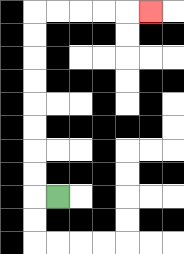{'start': '[2, 8]', 'end': '[6, 0]', 'path_directions': 'L,U,U,U,U,U,U,U,U,R,R,R,R,R', 'path_coordinates': '[[2, 8], [1, 8], [1, 7], [1, 6], [1, 5], [1, 4], [1, 3], [1, 2], [1, 1], [1, 0], [2, 0], [3, 0], [4, 0], [5, 0], [6, 0]]'}